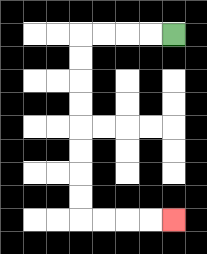{'start': '[7, 1]', 'end': '[7, 9]', 'path_directions': 'L,L,L,L,D,D,D,D,D,D,D,D,R,R,R,R', 'path_coordinates': '[[7, 1], [6, 1], [5, 1], [4, 1], [3, 1], [3, 2], [3, 3], [3, 4], [3, 5], [3, 6], [3, 7], [3, 8], [3, 9], [4, 9], [5, 9], [6, 9], [7, 9]]'}